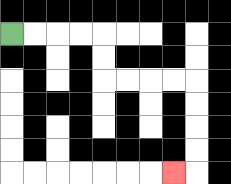{'start': '[0, 1]', 'end': '[7, 7]', 'path_directions': 'R,R,R,R,D,D,R,R,R,R,D,D,D,D,L', 'path_coordinates': '[[0, 1], [1, 1], [2, 1], [3, 1], [4, 1], [4, 2], [4, 3], [5, 3], [6, 3], [7, 3], [8, 3], [8, 4], [8, 5], [8, 6], [8, 7], [7, 7]]'}